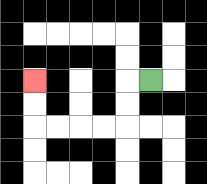{'start': '[6, 3]', 'end': '[1, 3]', 'path_directions': 'L,D,D,L,L,L,L,U,U', 'path_coordinates': '[[6, 3], [5, 3], [5, 4], [5, 5], [4, 5], [3, 5], [2, 5], [1, 5], [1, 4], [1, 3]]'}